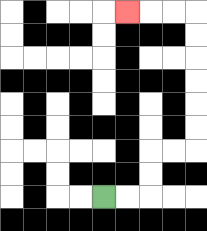{'start': '[4, 8]', 'end': '[5, 0]', 'path_directions': 'R,R,U,U,R,R,U,U,U,U,U,U,L,L,L', 'path_coordinates': '[[4, 8], [5, 8], [6, 8], [6, 7], [6, 6], [7, 6], [8, 6], [8, 5], [8, 4], [8, 3], [8, 2], [8, 1], [8, 0], [7, 0], [6, 0], [5, 0]]'}